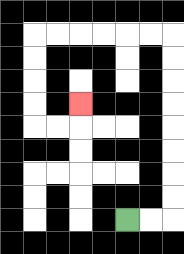{'start': '[5, 9]', 'end': '[3, 4]', 'path_directions': 'R,R,U,U,U,U,U,U,U,U,L,L,L,L,L,L,D,D,D,D,R,R,U', 'path_coordinates': '[[5, 9], [6, 9], [7, 9], [7, 8], [7, 7], [7, 6], [7, 5], [7, 4], [7, 3], [7, 2], [7, 1], [6, 1], [5, 1], [4, 1], [3, 1], [2, 1], [1, 1], [1, 2], [1, 3], [1, 4], [1, 5], [2, 5], [3, 5], [3, 4]]'}